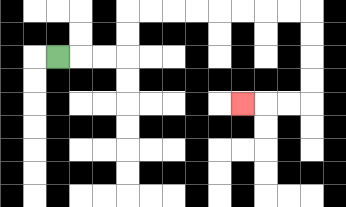{'start': '[2, 2]', 'end': '[10, 4]', 'path_directions': 'R,R,R,U,U,R,R,R,R,R,R,R,R,D,D,D,D,L,L,L', 'path_coordinates': '[[2, 2], [3, 2], [4, 2], [5, 2], [5, 1], [5, 0], [6, 0], [7, 0], [8, 0], [9, 0], [10, 0], [11, 0], [12, 0], [13, 0], [13, 1], [13, 2], [13, 3], [13, 4], [12, 4], [11, 4], [10, 4]]'}